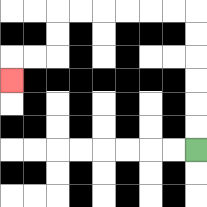{'start': '[8, 6]', 'end': '[0, 3]', 'path_directions': 'U,U,U,U,U,U,L,L,L,L,L,L,D,D,L,L,D', 'path_coordinates': '[[8, 6], [8, 5], [8, 4], [8, 3], [8, 2], [8, 1], [8, 0], [7, 0], [6, 0], [5, 0], [4, 0], [3, 0], [2, 0], [2, 1], [2, 2], [1, 2], [0, 2], [0, 3]]'}